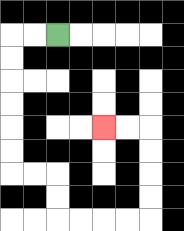{'start': '[2, 1]', 'end': '[4, 5]', 'path_directions': 'L,L,D,D,D,D,D,D,R,R,D,D,R,R,R,R,U,U,U,U,L,L', 'path_coordinates': '[[2, 1], [1, 1], [0, 1], [0, 2], [0, 3], [0, 4], [0, 5], [0, 6], [0, 7], [1, 7], [2, 7], [2, 8], [2, 9], [3, 9], [4, 9], [5, 9], [6, 9], [6, 8], [6, 7], [6, 6], [6, 5], [5, 5], [4, 5]]'}